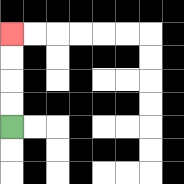{'start': '[0, 5]', 'end': '[0, 1]', 'path_directions': 'U,U,U,U', 'path_coordinates': '[[0, 5], [0, 4], [0, 3], [0, 2], [0, 1]]'}